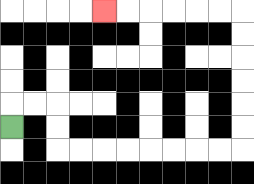{'start': '[0, 5]', 'end': '[4, 0]', 'path_directions': 'U,R,R,D,D,R,R,R,R,R,R,R,R,U,U,U,U,U,U,L,L,L,L,L,L', 'path_coordinates': '[[0, 5], [0, 4], [1, 4], [2, 4], [2, 5], [2, 6], [3, 6], [4, 6], [5, 6], [6, 6], [7, 6], [8, 6], [9, 6], [10, 6], [10, 5], [10, 4], [10, 3], [10, 2], [10, 1], [10, 0], [9, 0], [8, 0], [7, 0], [6, 0], [5, 0], [4, 0]]'}